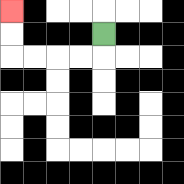{'start': '[4, 1]', 'end': '[0, 0]', 'path_directions': 'D,L,L,L,L,U,U', 'path_coordinates': '[[4, 1], [4, 2], [3, 2], [2, 2], [1, 2], [0, 2], [0, 1], [0, 0]]'}